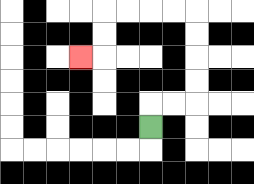{'start': '[6, 5]', 'end': '[3, 2]', 'path_directions': 'U,R,R,U,U,U,U,L,L,L,L,D,D,L', 'path_coordinates': '[[6, 5], [6, 4], [7, 4], [8, 4], [8, 3], [8, 2], [8, 1], [8, 0], [7, 0], [6, 0], [5, 0], [4, 0], [4, 1], [4, 2], [3, 2]]'}